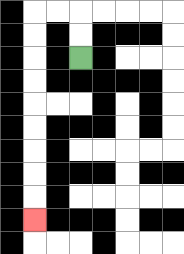{'start': '[3, 2]', 'end': '[1, 9]', 'path_directions': 'U,U,L,L,D,D,D,D,D,D,D,D,D', 'path_coordinates': '[[3, 2], [3, 1], [3, 0], [2, 0], [1, 0], [1, 1], [1, 2], [1, 3], [1, 4], [1, 5], [1, 6], [1, 7], [1, 8], [1, 9]]'}